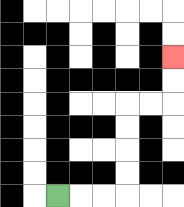{'start': '[2, 8]', 'end': '[7, 2]', 'path_directions': 'R,R,R,U,U,U,U,R,R,U,U', 'path_coordinates': '[[2, 8], [3, 8], [4, 8], [5, 8], [5, 7], [5, 6], [5, 5], [5, 4], [6, 4], [7, 4], [7, 3], [7, 2]]'}